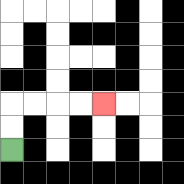{'start': '[0, 6]', 'end': '[4, 4]', 'path_directions': 'U,U,R,R,R,R', 'path_coordinates': '[[0, 6], [0, 5], [0, 4], [1, 4], [2, 4], [3, 4], [4, 4]]'}